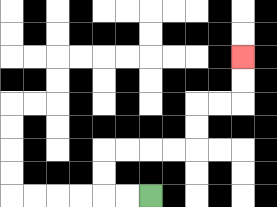{'start': '[6, 8]', 'end': '[10, 2]', 'path_directions': 'L,L,U,U,R,R,R,R,U,U,R,R,U,U', 'path_coordinates': '[[6, 8], [5, 8], [4, 8], [4, 7], [4, 6], [5, 6], [6, 6], [7, 6], [8, 6], [8, 5], [8, 4], [9, 4], [10, 4], [10, 3], [10, 2]]'}